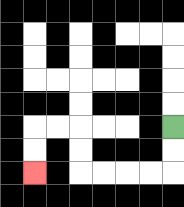{'start': '[7, 5]', 'end': '[1, 7]', 'path_directions': 'D,D,L,L,L,L,U,U,L,L,D,D', 'path_coordinates': '[[7, 5], [7, 6], [7, 7], [6, 7], [5, 7], [4, 7], [3, 7], [3, 6], [3, 5], [2, 5], [1, 5], [1, 6], [1, 7]]'}